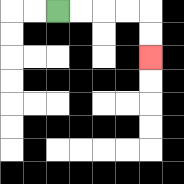{'start': '[2, 0]', 'end': '[6, 2]', 'path_directions': 'R,R,R,R,D,D', 'path_coordinates': '[[2, 0], [3, 0], [4, 0], [5, 0], [6, 0], [6, 1], [6, 2]]'}